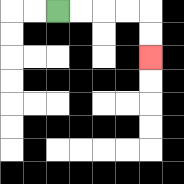{'start': '[2, 0]', 'end': '[6, 2]', 'path_directions': 'R,R,R,R,D,D', 'path_coordinates': '[[2, 0], [3, 0], [4, 0], [5, 0], [6, 0], [6, 1], [6, 2]]'}